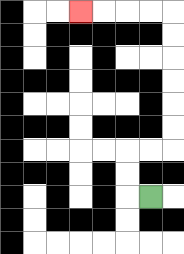{'start': '[6, 8]', 'end': '[3, 0]', 'path_directions': 'L,U,U,R,R,U,U,U,U,U,U,L,L,L,L', 'path_coordinates': '[[6, 8], [5, 8], [5, 7], [5, 6], [6, 6], [7, 6], [7, 5], [7, 4], [7, 3], [7, 2], [7, 1], [7, 0], [6, 0], [5, 0], [4, 0], [3, 0]]'}